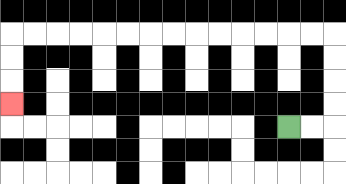{'start': '[12, 5]', 'end': '[0, 4]', 'path_directions': 'R,R,U,U,U,U,L,L,L,L,L,L,L,L,L,L,L,L,L,L,D,D,D', 'path_coordinates': '[[12, 5], [13, 5], [14, 5], [14, 4], [14, 3], [14, 2], [14, 1], [13, 1], [12, 1], [11, 1], [10, 1], [9, 1], [8, 1], [7, 1], [6, 1], [5, 1], [4, 1], [3, 1], [2, 1], [1, 1], [0, 1], [0, 2], [0, 3], [0, 4]]'}